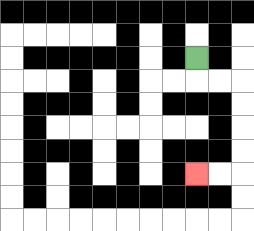{'start': '[8, 2]', 'end': '[8, 7]', 'path_directions': 'D,R,R,D,D,D,D,L,L', 'path_coordinates': '[[8, 2], [8, 3], [9, 3], [10, 3], [10, 4], [10, 5], [10, 6], [10, 7], [9, 7], [8, 7]]'}